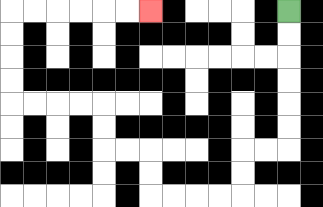{'start': '[12, 0]', 'end': '[6, 0]', 'path_directions': 'D,D,D,D,D,D,L,L,D,D,L,L,L,L,U,U,L,L,U,U,L,L,L,L,U,U,U,U,R,R,R,R,R,R', 'path_coordinates': '[[12, 0], [12, 1], [12, 2], [12, 3], [12, 4], [12, 5], [12, 6], [11, 6], [10, 6], [10, 7], [10, 8], [9, 8], [8, 8], [7, 8], [6, 8], [6, 7], [6, 6], [5, 6], [4, 6], [4, 5], [4, 4], [3, 4], [2, 4], [1, 4], [0, 4], [0, 3], [0, 2], [0, 1], [0, 0], [1, 0], [2, 0], [3, 0], [4, 0], [5, 0], [6, 0]]'}